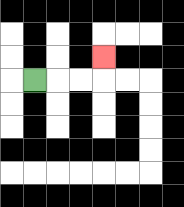{'start': '[1, 3]', 'end': '[4, 2]', 'path_directions': 'R,R,R,U', 'path_coordinates': '[[1, 3], [2, 3], [3, 3], [4, 3], [4, 2]]'}